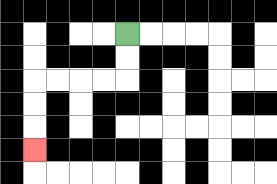{'start': '[5, 1]', 'end': '[1, 6]', 'path_directions': 'D,D,L,L,L,L,D,D,D', 'path_coordinates': '[[5, 1], [5, 2], [5, 3], [4, 3], [3, 3], [2, 3], [1, 3], [1, 4], [1, 5], [1, 6]]'}